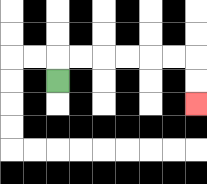{'start': '[2, 3]', 'end': '[8, 4]', 'path_directions': 'U,R,R,R,R,R,R,D,D', 'path_coordinates': '[[2, 3], [2, 2], [3, 2], [4, 2], [5, 2], [6, 2], [7, 2], [8, 2], [8, 3], [8, 4]]'}